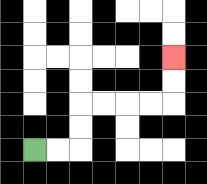{'start': '[1, 6]', 'end': '[7, 2]', 'path_directions': 'R,R,U,U,R,R,R,R,U,U', 'path_coordinates': '[[1, 6], [2, 6], [3, 6], [3, 5], [3, 4], [4, 4], [5, 4], [6, 4], [7, 4], [7, 3], [7, 2]]'}